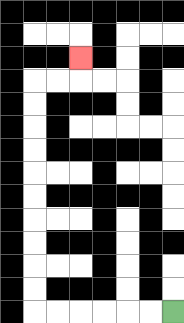{'start': '[7, 13]', 'end': '[3, 2]', 'path_directions': 'L,L,L,L,L,L,U,U,U,U,U,U,U,U,U,U,R,R,U', 'path_coordinates': '[[7, 13], [6, 13], [5, 13], [4, 13], [3, 13], [2, 13], [1, 13], [1, 12], [1, 11], [1, 10], [1, 9], [1, 8], [1, 7], [1, 6], [1, 5], [1, 4], [1, 3], [2, 3], [3, 3], [3, 2]]'}